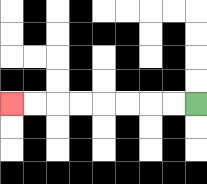{'start': '[8, 4]', 'end': '[0, 4]', 'path_directions': 'L,L,L,L,L,L,L,L', 'path_coordinates': '[[8, 4], [7, 4], [6, 4], [5, 4], [4, 4], [3, 4], [2, 4], [1, 4], [0, 4]]'}